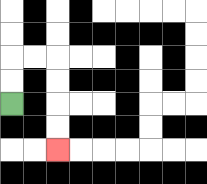{'start': '[0, 4]', 'end': '[2, 6]', 'path_directions': 'U,U,R,R,D,D,D,D', 'path_coordinates': '[[0, 4], [0, 3], [0, 2], [1, 2], [2, 2], [2, 3], [2, 4], [2, 5], [2, 6]]'}